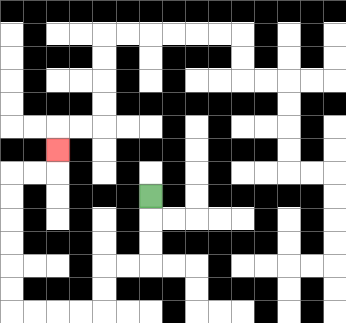{'start': '[6, 8]', 'end': '[2, 6]', 'path_directions': 'D,D,D,L,L,D,D,L,L,L,L,U,U,U,U,U,U,R,R,U', 'path_coordinates': '[[6, 8], [6, 9], [6, 10], [6, 11], [5, 11], [4, 11], [4, 12], [4, 13], [3, 13], [2, 13], [1, 13], [0, 13], [0, 12], [0, 11], [0, 10], [0, 9], [0, 8], [0, 7], [1, 7], [2, 7], [2, 6]]'}